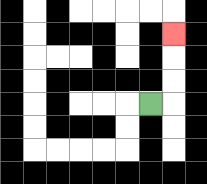{'start': '[6, 4]', 'end': '[7, 1]', 'path_directions': 'R,U,U,U', 'path_coordinates': '[[6, 4], [7, 4], [7, 3], [7, 2], [7, 1]]'}